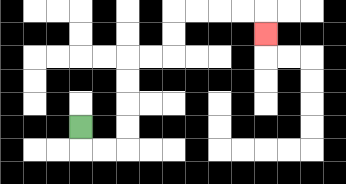{'start': '[3, 5]', 'end': '[11, 1]', 'path_directions': 'D,R,R,U,U,U,U,R,R,U,U,R,R,R,R,D', 'path_coordinates': '[[3, 5], [3, 6], [4, 6], [5, 6], [5, 5], [5, 4], [5, 3], [5, 2], [6, 2], [7, 2], [7, 1], [7, 0], [8, 0], [9, 0], [10, 0], [11, 0], [11, 1]]'}